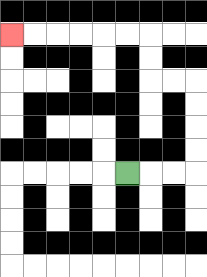{'start': '[5, 7]', 'end': '[0, 1]', 'path_directions': 'R,R,R,U,U,U,U,L,L,U,U,L,L,L,L,L,L', 'path_coordinates': '[[5, 7], [6, 7], [7, 7], [8, 7], [8, 6], [8, 5], [8, 4], [8, 3], [7, 3], [6, 3], [6, 2], [6, 1], [5, 1], [4, 1], [3, 1], [2, 1], [1, 1], [0, 1]]'}